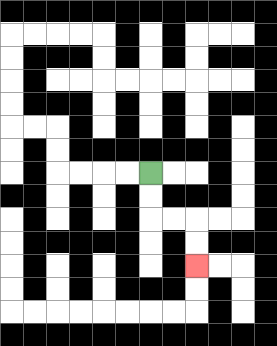{'start': '[6, 7]', 'end': '[8, 11]', 'path_directions': 'D,D,R,R,D,D', 'path_coordinates': '[[6, 7], [6, 8], [6, 9], [7, 9], [8, 9], [8, 10], [8, 11]]'}